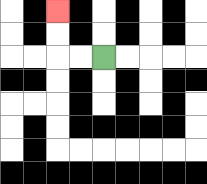{'start': '[4, 2]', 'end': '[2, 0]', 'path_directions': 'L,L,U,U', 'path_coordinates': '[[4, 2], [3, 2], [2, 2], [2, 1], [2, 0]]'}